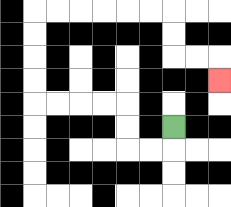{'start': '[7, 5]', 'end': '[9, 3]', 'path_directions': 'D,L,L,U,U,L,L,L,L,U,U,U,U,R,R,R,R,R,R,D,D,R,R,D', 'path_coordinates': '[[7, 5], [7, 6], [6, 6], [5, 6], [5, 5], [5, 4], [4, 4], [3, 4], [2, 4], [1, 4], [1, 3], [1, 2], [1, 1], [1, 0], [2, 0], [3, 0], [4, 0], [5, 0], [6, 0], [7, 0], [7, 1], [7, 2], [8, 2], [9, 2], [9, 3]]'}